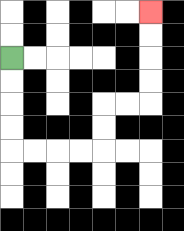{'start': '[0, 2]', 'end': '[6, 0]', 'path_directions': 'D,D,D,D,R,R,R,R,U,U,R,R,U,U,U,U', 'path_coordinates': '[[0, 2], [0, 3], [0, 4], [0, 5], [0, 6], [1, 6], [2, 6], [3, 6], [4, 6], [4, 5], [4, 4], [5, 4], [6, 4], [6, 3], [6, 2], [6, 1], [6, 0]]'}